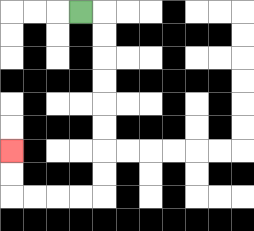{'start': '[3, 0]', 'end': '[0, 6]', 'path_directions': 'R,D,D,D,D,D,D,D,D,L,L,L,L,U,U', 'path_coordinates': '[[3, 0], [4, 0], [4, 1], [4, 2], [4, 3], [4, 4], [4, 5], [4, 6], [4, 7], [4, 8], [3, 8], [2, 8], [1, 8], [0, 8], [0, 7], [0, 6]]'}